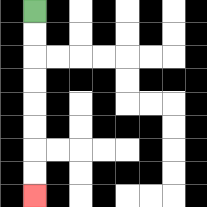{'start': '[1, 0]', 'end': '[1, 8]', 'path_directions': 'D,D,D,D,D,D,D,D', 'path_coordinates': '[[1, 0], [1, 1], [1, 2], [1, 3], [1, 4], [1, 5], [1, 6], [1, 7], [1, 8]]'}